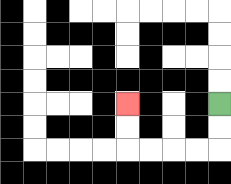{'start': '[9, 4]', 'end': '[5, 4]', 'path_directions': 'D,D,L,L,L,L,U,U', 'path_coordinates': '[[9, 4], [9, 5], [9, 6], [8, 6], [7, 6], [6, 6], [5, 6], [5, 5], [5, 4]]'}